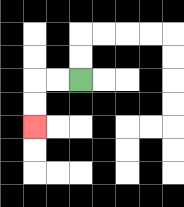{'start': '[3, 3]', 'end': '[1, 5]', 'path_directions': 'L,L,D,D', 'path_coordinates': '[[3, 3], [2, 3], [1, 3], [1, 4], [1, 5]]'}